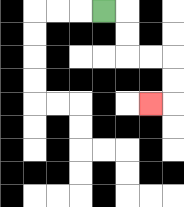{'start': '[4, 0]', 'end': '[6, 4]', 'path_directions': 'R,D,D,R,R,D,D,L', 'path_coordinates': '[[4, 0], [5, 0], [5, 1], [5, 2], [6, 2], [7, 2], [7, 3], [7, 4], [6, 4]]'}